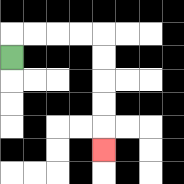{'start': '[0, 2]', 'end': '[4, 6]', 'path_directions': 'U,R,R,R,R,D,D,D,D,D', 'path_coordinates': '[[0, 2], [0, 1], [1, 1], [2, 1], [3, 1], [4, 1], [4, 2], [4, 3], [4, 4], [4, 5], [4, 6]]'}